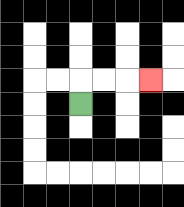{'start': '[3, 4]', 'end': '[6, 3]', 'path_directions': 'U,R,R,R', 'path_coordinates': '[[3, 4], [3, 3], [4, 3], [5, 3], [6, 3]]'}